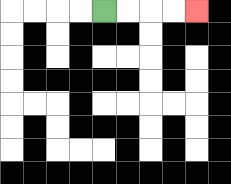{'start': '[4, 0]', 'end': '[8, 0]', 'path_directions': 'R,R,R,R', 'path_coordinates': '[[4, 0], [5, 0], [6, 0], [7, 0], [8, 0]]'}